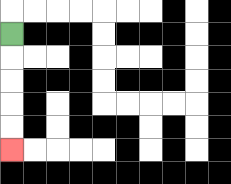{'start': '[0, 1]', 'end': '[0, 6]', 'path_directions': 'D,D,D,D,D', 'path_coordinates': '[[0, 1], [0, 2], [0, 3], [0, 4], [0, 5], [0, 6]]'}